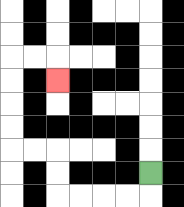{'start': '[6, 7]', 'end': '[2, 3]', 'path_directions': 'D,L,L,L,L,U,U,L,L,U,U,U,U,R,R,D', 'path_coordinates': '[[6, 7], [6, 8], [5, 8], [4, 8], [3, 8], [2, 8], [2, 7], [2, 6], [1, 6], [0, 6], [0, 5], [0, 4], [0, 3], [0, 2], [1, 2], [2, 2], [2, 3]]'}